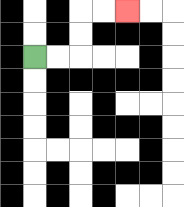{'start': '[1, 2]', 'end': '[5, 0]', 'path_directions': 'R,R,U,U,R,R', 'path_coordinates': '[[1, 2], [2, 2], [3, 2], [3, 1], [3, 0], [4, 0], [5, 0]]'}